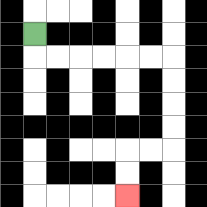{'start': '[1, 1]', 'end': '[5, 8]', 'path_directions': 'D,R,R,R,R,R,R,D,D,D,D,L,L,D,D', 'path_coordinates': '[[1, 1], [1, 2], [2, 2], [3, 2], [4, 2], [5, 2], [6, 2], [7, 2], [7, 3], [7, 4], [7, 5], [7, 6], [6, 6], [5, 6], [5, 7], [5, 8]]'}